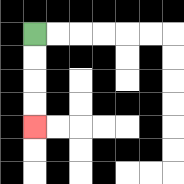{'start': '[1, 1]', 'end': '[1, 5]', 'path_directions': 'D,D,D,D', 'path_coordinates': '[[1, 1], [1, 2], [1, 3], [1, 4], [1, 5]]'}